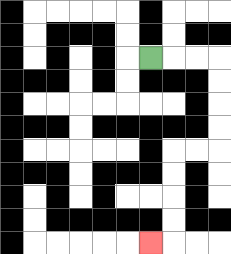{'start': '[6, 2]', 'end': '[6, 10]', 'path_directions': 'R,R,R,D,D,D,D,L,L,D,D,D,D,L', 'path_coordinates': '[[6, 2], [7, 2], [8, 2], [9, 2], [9, 3], [9, 4], [9, 5], [9, 6], [8, 6], [7, 6], [7, 7], [7, 8], [7, 9], [7, 10], [6, 10]]'}